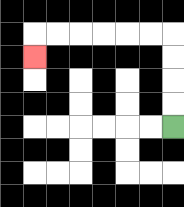{'start': '[7, 5]', 'end': '[1, 2]', 'path_directions': 'U,U,U,U,L,L,L,L,L,L,D', 'path_coordinates': '[[7, 5], [7, 4], [7, 3], [7, 2], [7, 1], [6, 1], [5, 1], [4, 1], [3, 1], [2, 1], [1, 1], [1, 2]]'}